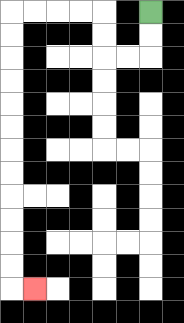{'start': '[6, 0]', 'end': '[1, 12]', 'path_directions': 'D,D,L,L,U,U,L,L,L,L,D,D,D,D,D,D,D,D,D,D,D,D,R', 'path_coordinates': '[[6, 0], [6, 1], [6, 2], [5, 2], [4, 2], [4, 1], [4, 0], [3, 0], [2, 0], [1, 0], [0, 0], [0, 1], [0, 2], [0, 3], [0, 4], [0, 5], [0, 6], [0, 7], [0, 8], [0, 9], [0, 10], [0, 11], [0, 12], [1, 12]]'}